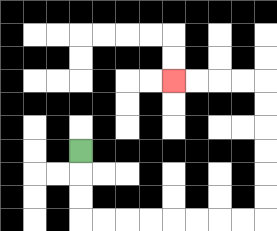{'start': '[3, 6]', 'end': '[7, 3]', 'path_directions': 'D,D,D,R,R,R,R,R,R,R,R,U,U,U,U,U,U,L,L,L,L', 'path_coordinates': '[[3, 6], [3, 7], [3, 8], [3, 9], [4, 9], [5, 9], [6, 9], [7, 9], [8, 9], [9, 9], [10, 9], [11, 9], [11, 8], [11, 7], [11, 6], [11, 5], [11, 4], [11, 3], [10, 3], [9, 3], [8, 3], [7, 3]]'}